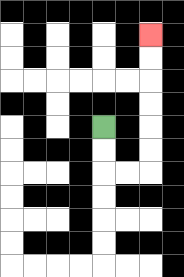{'start': '[4, 5]', 'end': '[6, 1]', 'path_directions': 'D,D,R,R,U,U,U,U,U,U', 'path_coordinates': '[[4, 5], [4, 6], [4, 7], [5, 7], [6, 7], [6, 6], [6, 5], [6, 4], [6, 3], [6, 2], [6, 1]]'}